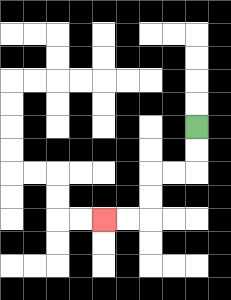{'start': '[8, 5]', 'end': '[4, 9]', 'path_directions': 'D,D,L,L,D,D,L,L', 'path_coordinates': '[[8, 5], [8, 6], [8, 7], [7, 7], [6, 7], [6, 8], [6, 9], [5, 9], [4, 9]]'}